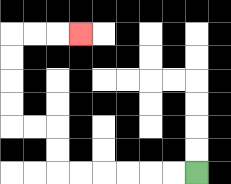{'start': '[8, 7]', 'end': '[3, 1]', 'path_directions': 'L,L,L,L,L,L,U,U,L,L,U,U,U,U,R,R,R', 'path_coordinates': '[[8, 7], [7, 7], [6, 7], [5, 7], [4, 7], [3, 7], [2, 7], [2, 6], [2, 5], [1, 5], [0, 5], [0, 4], [0, 3], [0, 2], [0, 1], [1, 1], [2, 1], [3, 1]]'}